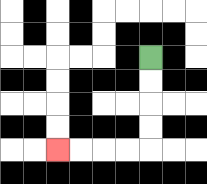{'start': '[6, 2]', 'end': '[2, 6]', 'path_directions': 'D,D,D,D,L,L,L,L', 'path_coordinates': '[[6, 2], [6, 3], [6, 4], [6, 5], [6, 6], [5, 6], [4, 6], [3, 6], [2, 6]]'}